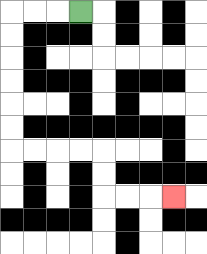{'start': '[3, 0]', 'end': '[7, 8]', 'path_directions': 'L,L,L,D,D,D,D,D,D,R,R,R,R,D,D,R,R,R', 'path_coordinates': '[[3, 0], [2, 0], [1, 0], [0, 0], [0, 1], [0, 2], [0, 3], [0, 4], [0, 5], [0, 6], [1, 6], [2, 6], [3, 6], [4, 6], [4, 7], [4, 8], [5, 8], [6, 8], [7, 8]]'}